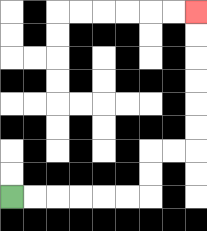{'start': '[0, 8]', 'end': '[8, 0]', 'path_directions': 'R,R,R,R,R,R,U,U,R,R,U,U,U,U,U,U', 'path_coordinates': '[[0, 8], [1, 8], [2, 8], [3, 8], [4, 8], [5, 8], [6, 8], [6, 7], [6, 6], [7, 6], [8, 6], [8, 5], [8, 4], [8, 3], [8, 2], [8, 1], [8, 0]]'}